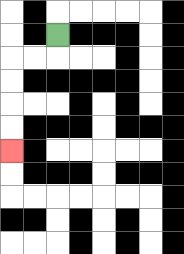{'start': '[2, 1]', 'end': '[0, 6]', 'path_directions': 'D,L,L,D,D,D,D', 'path_coordinates': '[[2, 1], [2, 2], [1, 2], [0, 2], [0, 3], [0, 4], [0, 5], [0, 6]]'}